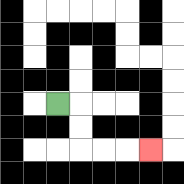{'start': '[2, 4]', 'end': '[6, 6]', 'path_directions': 'R,D,D,R,R,R', 'path_coordinates': '[[2, 4], [3, 4], [3, 5], [3, 6], [4, 6], [5, 6], [6, 6]]'}